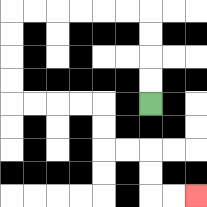{'start': '[6, 4]', 'end': '[8, 8]', 'path_directions': 'U,U,U,U,L,L,L,L,L,L,D,D,D,D,R,R,R,R,D,D,R,R,D,D,R,R', 'path_coordinates': '[[6, 4], [6, 3], [6, 2], [6, 1], [6, 0], [5, 0], [4, 0], [3, 0], [2, 0], [1, 0], [0, 0], [0, 1], [0, 2], [0, 3], [0, 4], [1, 4], [2, 4], [3, 4], [4, 4], [4, 5], [4, 6], [5, 6], [6, 6], [6, 7], [6, 8], [7, 8], [8, 8]]'}